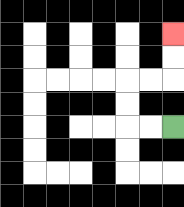{'start': '[7, 5]', 'end': '[7, 1]', 'path_directions': 'L,L,U,U,R,R,U,U', 'path_coordinates': '[[7, 5], [6, 5], [5, 5], [5, 4], [5, 3], [6, 3], [7, 3], [7, 2], [7, 1]]'}